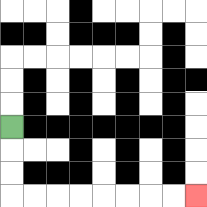{'start': '[0, 5]', 'end': '[8, 8]', 'path_directions': 'D,D,D,R,R,R,R,R,R,R,R', 'path_coordinates': '[[0, 5], [0, 6], [0, 7], [0, 8], [1, 8], [2, 8], [3, 8], [4, 8], [5, 8], [6, 8], [7, 8], [8, 8]]'}